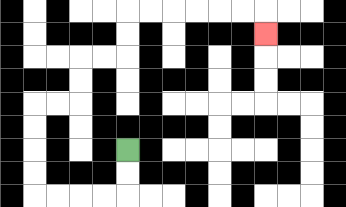{'start': '[5, 6]', 'end': '[11, 1]', 'path_directions': 'D,D,L,L,L,L,U,U,U,U,R,R,U,U,R,R,U,U,R,R,R,R,R,R,D', 'path_coordinates': '[[5, 6], [5, 7], [5, 8], [4, 8], [3, 8], [2, 8], [1, 8], [1, 7], [1, 6], [1, 5], [1, 4], [2, 4], [3, 4], [3, 3], [3, 2], [4, 2], [5, 2], [5, 1], [5, 0], [6, 0], [7, 0], [8, 0], [9, 0], [10, 0], [11, 0], [11, 1]]'}